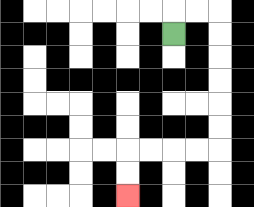{'start': '[7, 1]', 'end': '[5, 8]', 'path_directions': 'U,R,R,D,D,D,D,D,D,L,L,L,L,D,D', 'path_coordinates': '[[7, 1], [7, 0], [8, 0], [9, 0], [9, 1], [9, 2], [9, 3], [9, 4], [9, 5], [9, 6], [8, 6], [7, 6], [6, 6], [5, 6], [5, 7], [5, 8]]'}